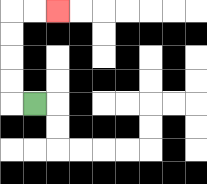{'start': '[1, 4]', 'end': '[2, 0]', 'path_directions': 'L,U,U,U,U,R,R', 'path_coordinates': '[[1, 4], [0, 4], [0, 3], [0, 2], [0, 1], [0, 0], [1, 0], [2, 0]]'}